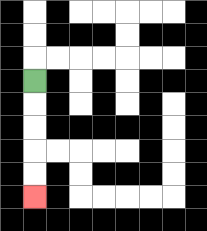{'start': '[1, 3]', 'end': '[1, 8]', 'path_directions': 'D,D,D,D,D', 'path_coordinates': '[[1, 3], [1, 4], [1, 5], [1, 6], [1, 7], [1, 8]]'}